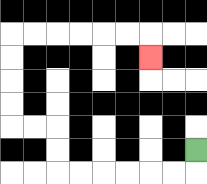{'start': '[8, 6]', 'end': '[6, 2]', 'path_directions': 'D,L,L,L,L,L,L,U,U,L,L,U,U,U,U,R,R,R,R,R,R,D', 'path_coordinates': '[[8, 6], [8, 7], [7, 7], [6, 7], [5, 7], [4, 7], [3, 7], [2, 7], [2, 6], [2, 5], [1, 5], [0, 5], [0, 4], [0, 3], [0, 2], [0, 1], [1, 1], [2, 1], [3, 1], [4, 1], [5, 1], [6, 1], [6, 2]]'}